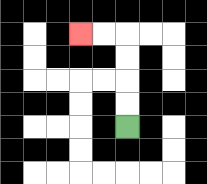{'start': '[5, 5]', 'end': '[3, 1]', 'path_directions': 'U,U,U,U,L,L', 'path_coordinates': '[[5, 5], [5, 4], [5, 3], [5, 2], [5, 1], [4, 1], [3, 1]]'}